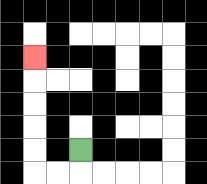{'start': '[3, 6]', 'end': '[1, 2]', 'path_directions': 'D,L,L,U,U,U,U,U', 'path_coordinates': '[[3, 6], [3, 7], [2, 7], [1, 7], [1, 6], [1, 5], [1, 4], [1, 3], [1, 2]]'}